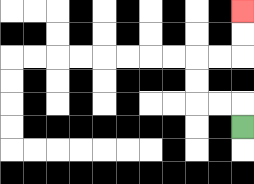{'start': '[10, 5]', 'end': '[10, 0]', 'path_directions': 'U,L,L,U,U,R,R,U,U', 'path_coordinates': '[[10, 5], [10, 4], [9, 4], [8, 4], [8, 3], [8, 2], [9, 2], [10, 2], [10, 1], [10, 0]]'}